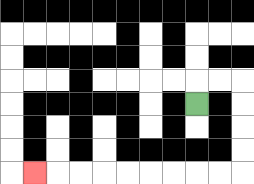{'start': '[8, 4]', 'end': '[1, 7]', 'path_directions': 'U,R,R,D,D,D,D,L,L,L,L,L,L,L,L,L', 'path_coordinates': '[[8, 4], [8, 3], [9, 3], [10, 3], [10, 4], [10, 5], [10, 6], [10, 7], [9, 7], [8, 7], [7, 7], [6, 7], [5, 7], [4, 7], [3, 7], [2, 7], [1, 7]]'}